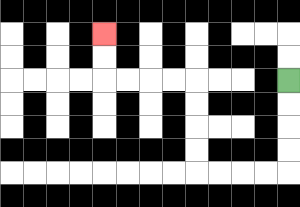{'start': '[12, 3]', 'end': '[4, 1]', 'path_directions': 'D,D,D,D,L,L,L,L,U,U,U,U,L,L,L,L,U,U', 'path_coordinates': '[[12, 3], [12, 4], [12, 5], [12, 6], [12, 7], [11, 7], [10, 7], [9, 7], [8, 7], [8, 6], [8, 5], [8, 4], [8, 3], [7, 3], [6, 3], [5, 3], [4, 3], [4, 2], [4, 1]]'}